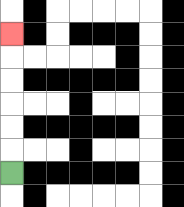{'start': '[0, 7]', 'end': '[0, 1]', 'path_directions': 'U,U,U,U,U,U', 'path_coordinates': '[[0, 7], [0, 6], [0, 5], [0, 4], [0, 3], [0, 2], [0, 1]]'}